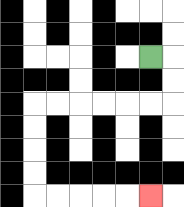{'start': '[6, 2]', 'end': '[6, 8]', 'path_directions': 'R,D,D,L,L,L,L,L,L,D,D,D,D,R,R,R,R,R', 'path_coordinates': '[[6, 2], [7, 2], [7, 3], [7, 4], [6, 4], [5, 4], [4, 4], [3, 4], [2, 4], [1, 4], [1, 5], [1, 6], [1, 7], [1, 8], [2, 8], [3, 8], [4, 8], [5, 8], [6, 8]]'}